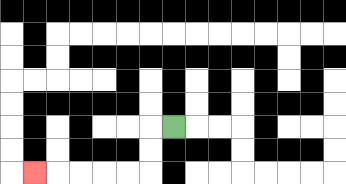{'start': '[7, 5]', 'end': '[1, 7]', 'path_directions': 'L,D,D,L,L,L,L,L', 'path_coordinates': '[[7, 5], [6, 5], [6, 6], [6, 7], [5, 7], [4, 7], [3, 7], [2, 7], [1, 7]]'}